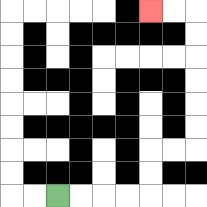{'start': '[2, 8]', 'end': '[6, 0]', 'path_directions': 'R,R,R,R,U,U,R,R,U,U,U,U,U,U,L,L', 'path_coordinates': '[[2, 8], [3, 8], [4, 8], [5, 8], [6, 8], [6, 7], [6, 6], [7, 6], [8, 6], [8, 5], [8, 4], [8, 3], [8, 2], [8, 1], [8, 0], [7, 0], [6, 0]]'}